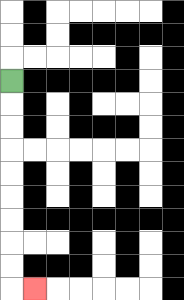{'start': '[0, 3]', 'end': '[1, 12]', 'path_directions': 'D,D,D,D,D,D,D,D,D,R', 'path_coordinates': '[[0, 3], [0, 4], [0, 5], [0, 6], [0, 7], [0, 8], [0, 9], [0, 10], [0, 11], [0, 12], [1, 12]]'}